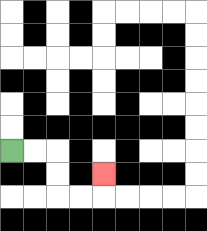{'start': '[0, 6]', 'end': '[4, 7]', 'path_directions': 'R,R,D,D,R,R,U', 'path_coordinates': '[[0, 6], [1, 6], [2, 6], [2, 7], [2, 8], [3, 8], [4, 8], [4, 7]]'}